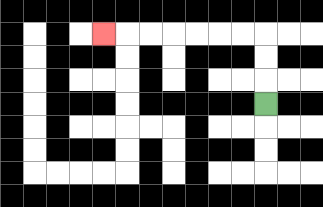{'start': '[11, 4]', 'end': '[4, 1]', 'path_directions': 'U,U,U,L,L,L,L,L,L,L', 'path_coordinates': '[[11, 4], [11, 3], [11, 2], [11, 1], [10, 1], [9, 1], [8, 1], [7, 1], [6, 1], [5, 1], [4, 1]]'}